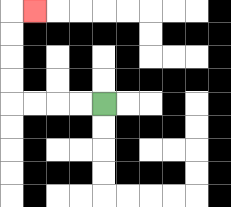{'start': '[4, 4]', 'end': '[1, 0]', 'path_directions': 'L,L,L,L,U,U,U,U,R', 'path_coordinates': '[[4, 4], [3, 4], [2, 4], [1, 4], [0, 4], [0, 3], [0, 2], [0, 1], [0, 0], [1, 0]]'}